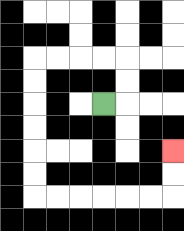{'start': '[4, 4]', 'end': '[7, 6]', 'path_directions': 'R,U,U,L,L,L,L,D,D,D,D,D,D,R,R,R,R,R,R,U,U', 'path_coordinates': '[[4, 4], [5, 4], [5, 3], [5, 2], [4, 2], [3, 2], [2, 2], [1, 2], [1, 3], [1, 4], [1, 5], [1, 6], [1, 7], [1, 8], [2, 8], [3, 8], [4, 8], [5, 8], [6, 8], [7, 8], [7, 7], [7, 6]]'}